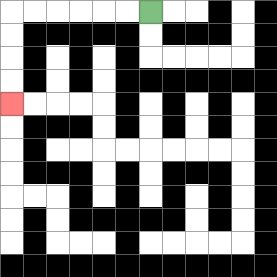{'start': '[6, 0]', 'end': '[0, 4]', 'path_directions': 'L,L,L,L,L,L,D,D,D,D', 'path_coordinates': '[[6, 0], [5, 0], [4, 0], [3, 0], [2, 0], [1, 0], [0, 0], [0, 1], [0, 2], [0, 3], [0, 4]]'}